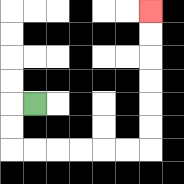{'start': '[1, 4]', 'end': '[6, 0]', 'path_directions': 'L,D,D,R,R,R,R,R,R,U,U,U,U,U,U', 'path_coordinates': '[[1, 4], [0, 4], [0, 5], [0, 6], [1, 6], [2, 6], [3, 6], [4, 6], [5, 6], [6, 6], [6, 5], [6, 4], [6, 3], [6, 2], [6, 1], [6, 0]]'}